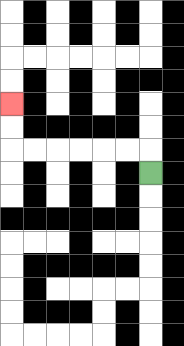{'start': '[6, 7]', 'end': '[0, 4]', 'path_directions': 'U,L,L,L,L,L,L,U,U', 'path_coordinates': '[[6, 7], [6, 6], [5, 6], [4, 6], [3, 6], [2, 6], [1, 6], [0, 6], [0, 5], [0, 4]]'}